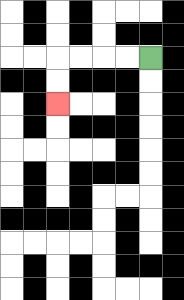{'start': '[6, 2]', 'end': '[2, 4]', 'path_directions': 'L,L,L,L,D,D', 'path_coordinates': '[[6, 2], [5, 2], [4, 2], [3, 2], [2, 2], [2, 3], [2, 4]]'}